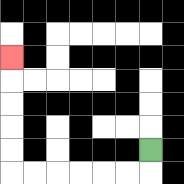{'start': '[6, 6]', 'end': '[0, 2]', 'path_directions': 'D,L,L,L,L,L,L,U,U,U,U,U', 'path_coordinates': '[[6, 6], [6, 7], [5, 7], [4, 7], [3, 7], [2, 7], [1, 7], [0, 7], [0, 6], [0, 5], [0, 4], [0, 3], [0, 2]]'}